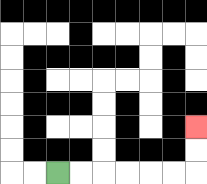{'start': '[2, 7]', 'end': '[8, 5]', 'path_directions': 'R,R,R,R,R,R,U,U', 'path_coordinates': '[[2, 7], [3, 7], [4, 7], [5, 7], [6, 7], [7, 7], [8, 7], [8, 6], [8, 5]]'}